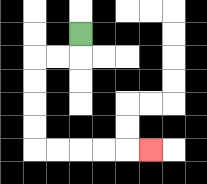{'start': '[3, 1]', 'end': '[6, 6]', 'path_directions': 'D,L,L,D,D,D,D,R,R,R,R,R', 'path_coordinates': '[[3, 1], [3, 2], [2, 2], [1, 2], [1, 3], [1, 4], [1, 5], [1, 6], [2, 6], [3, 6], [4, 6], [5, 6], [6, 6]]'}